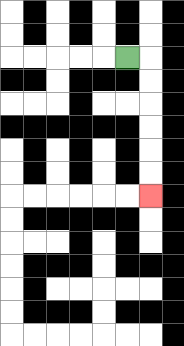{'start': '[5, 2]', 'end': '[6, 8]', 'path_directions': 'R,D,D,D,D,D,D', 'path_coordinates': '[[5, 2], [6, 2], [6, 3], [6, 4], [6, 5], [6, 6], [6, 7], [6, 8]]'}